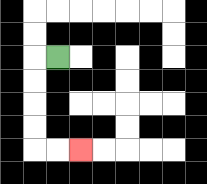{'start': '[2, 2]', 'end': '[3, 6]', 'path_directions': 'L,D,D,D,D,R,R', 'path_coordinates': '[[2, 2], [1, 2], [1, 3], [1, 4], [1, 5], [1, 6], [2, 6], [3, 6]]'}